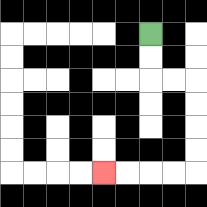{'start': '[6, 1]', 'end': '[4, 7]', 'path_directions': 'D,D,R,R,D,D,D,D,L,L,L,L', 'path_coordinates': '[[6, 1], [6, 2], [6, 3], [7, 3], [8, 3], [8, 4], [8, 5], [8, 6], [8, 7], [7, 7], [6, 7], [5, 7], [4, 7]]'}